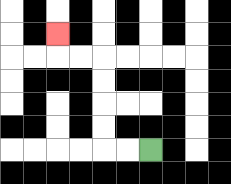{'start': '[6, 6]', 'end': '[2, 1]', 'path_directions': 'L,L,U,U,U,U,L,L,U', 'path_coordinates': '[[6, 6], [5, 6], [4, 6], [4, 5], [4, 4], [4, 3], [4, 2], [3, 2], [2, 2], [2, 1]]'}